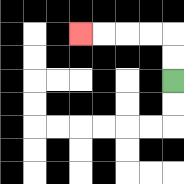{'start': '[7, 3]', 'end': '[3, 1]', 'path_directions': 'U,U,L,L,L,L', 'path_coordinates': '[[7, 3], [7, 2], [7, 1], [6, 1], [5, 1], [4, 1], [3, 1]]'}